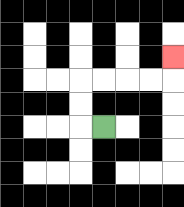{'start': '[4, 5]', 'end': '[7, 2]', 'path_directions': 'L,U,U,R,R,R,R,U', 'path_coordinates': '[[4, 5], [3, 5], [3, 4], [3, 3], [4, 3], [5, 3], [6, 3], [7, 3], [7, 2]]'}